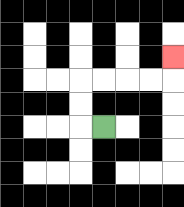{'start': '[4, 5]', 'end': '[7, 2]', 'path_directions': 'L,U,U,R,R,R,R,U', 'path_coordinates': '[[4, 5], [3, 5], [3, 4], [3, 3], [4, 3], [5, 3], [6, 3], [7, 3], [7, 2]]'}